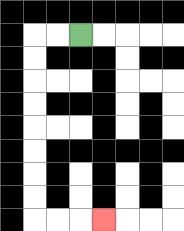{'start': '[3, 1]', 'end': '[4, 9]', 'path_directions': 'L,L,D,D,D,D,D,D,D,D,R,R,R', 'path_coordinates': '[[3, 1], [2, 1], [1, 1], [1, 2], [1, 3], [1, 4], [1, 5], [1, 6], [1, 7], [1, 8], [1, 9], [2, 9], [3, 9], [4, 9]]'}